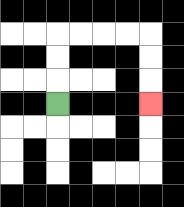{'start': '[2, 4]', 'end': '[6, 4]', 'path_directions': 'U,U,U,R,R,R,R,D,D,D', 'path_coordinates': '[[2, 4], [2, 3], [2, 2], [2, 1], [3, 1], [4, 1], [5, 1], [6, 1], [6, 2], [6, 3], [6, 4]]'}